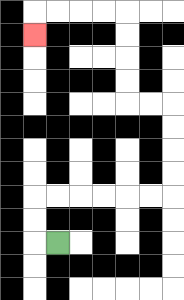{'start': '[2, 10]', 'end': '[1, 1]', 'path_directions': 'L,U,U,R,R,R,R,R,R,U,U,U,U,L,L,U,U,U,U,L,L,L,L,D', 'path_coordinates': '[[2, 10], [1, 10], [1, 9], [1, 8], [2, 8], [3, 8], [4, 8], [5, 8], [6, 8], [7, 8], [7, 7], [7, 6], [7, 5], [7, 4], [6, 4], [5, 4], [5, 3], [5, 2], [5, 1], [5, 0], [4, 0], [3, 0], [2, 0], [1, 0], [1, 1]]'}